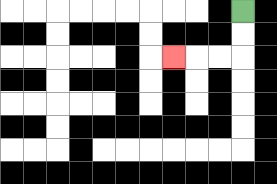{'start': '[10, 0]', 'end': '[7, 2]', 'path_directions': 'D,D,L,L,L', 'path_coordinates': '[[10, 0], [10, 1], [10, 2], [9, 2], [8, 2], [7, 2]]'}